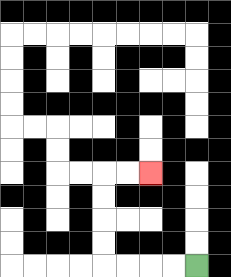{'start': '[8, 11]', 'end': '[6, 7]', 'path_directions': 'L,L,L,L,U,U,U,U,R,R', 'path_coordinates': '[[8, 11], [7, 11], [6, 11], [5, 11], [4, 11], [4, 10], [4, 9], [4, 8], [4, 7], [5, 7], [6, 7]]'}